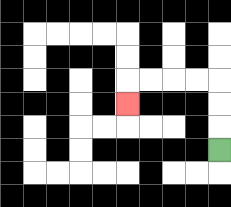{'start': '[9, 6]', 'end': '[5, 4]', 'path_directions': 'U,U,U,L,L,L,L,D', 'path_coordinates': '[[9, 6], [9, 5], [9, 4], [9, 3], [8, 3], [7, 3], [6, 3], [5, 3], [5, 4]]'}